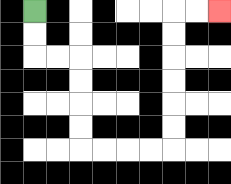{'start': '[1, 0]', 'end': '[9, 0]', 'path_directions': 'D,D,R,R,D,D,D,D,R,R,R,R,U,U,U,U,U,U,R,R', 'path_coordinates': '[[1, 0], [1, 1], [1, 2], [2, 2], [3, 2], [3, 3], [3, 4], [3, 5], [3, 6], [4, 6], [5, 6], [6, 6], [7, 6], [7, 5], [7, 4], [7, 3], [7, 2], [7, 1], [7, 0], [8, 0], [9, 0]]'}